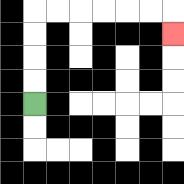{'start': '[1, 4]', 'end': '[7, 1]', 'path_directions': 'U,U,U,U,R,R,R,R,R,R,D', 'path_coordinates': '[[1, 4], [1, 3], [1, 2], [1, 1], [1, 0], [2, 0], [3, 0], [4, 0], [5, 0], [6, 0], [7, 0], [7, 1]]'}